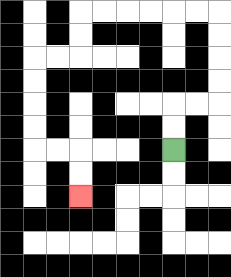{'start': '[7, 6]', 'end': '[3, 8]', 'path_directions': 'U,U,R,R,U,U,U,U,L,L,L,L,L,L,D,D,L,L,D,D,D,D,R,R,D,D', 'path_coordinates': '[[7, 6], [7, 5], [7, 4], [8, 4], [9, 4], [9, 3], [9, 2], [9, 1], [9, 0], [8, 0], [7, 0], [6, 0], [5, 0], [4, 0], [3, 0], [3, 1], [3, 2], [2, 2], [1, 2], [1, 3], [1, 4], [1, 5], [1, 6], [2, 6], [3, 6], [3, 7], [3, 8]]'}